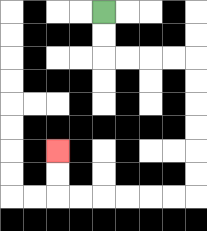{'start': '[4, 0]', 'end': '[2, 6]', 'path_directions': 'D,D,R,R,R,R,D,D,D,D,D,D,L,L,L,L,L,L,U,U', 'path_coordinates': '[[4, 0], [4, 1], [4, 2], [5, 2], [6, 2], [7, 2], [8, 2], [8, 3], [8, 4], [8, 5], [8, 6], [8, 7], [8, 8], [7, 8], [6, 8], [5, 8], [4, 8], [3, 8], [2, 8], [2, 7], [2, 6]]'}